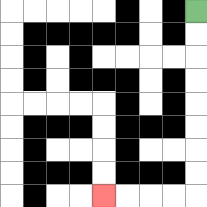{'start': '[8, 0]', 'end': '[4, 8]', 'path_directions': 'D,D,D,D,D,D,D,D,L,L,L,L', 'path_coordinates': '[[8, 0], [8, 1], [8, 2], [8, 3], [8, 4], [8, 5], [8, 6], [8, 7], [8, 8], [7, 8], [6, 8], [5, 8], [4, 8]]'}